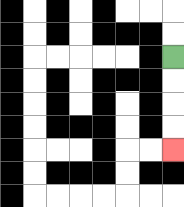{'start': '[7, 2]', 'end': '[7, 6]', 'path_directions': 'D,D,D,D', 'path_coordinates': '[[7, 2], [7, 3], [7, 4], [7, 5], [7, 6]]'}